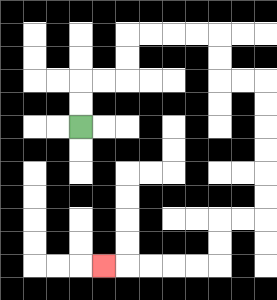{'start': '[3, 5]', 'end': '[4, 11]', 'path_directions': 'U,U,R,R,U,U,R,R,R,R,D,D,R,R,D,D,D,D,D,D,L,L,D,D,L,L,L,L,L', 'path_coordinates': '[[3, 5], [3, 4], [3, 3], [4, 3], [5, 3], [5, 2], [5, 1], [6, 1], [7, 1], [8, 1], [9, 1], [9, 2], [9, 3], [10, 3], [11, 3], [11, 4], [11, 5], [11, 6], [11, 7], [11, 8], [11, 9], [10, 9], [9, 9], [9, 10], [9, 11], [8, 11], [7, 11], [6, 11], [5, 11], [4, 11]]'}